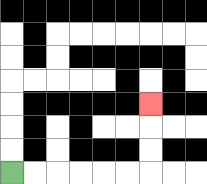{'start': '[0, 7]', 'end': '[6, 4]', 'path_directions': 'R,R,R,R,R,R,U,U,U', 'path_coordinates': '[[0, 7], [1, 7], [2, 7], [3, 7], [4, 7], [5, 7], [6, 7], [6, 6], [6, 5], [6, 4]]'}